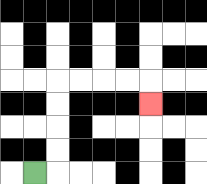{'start': '[1, 7]', 'end': '[6, 4]', 'path_directions': 'R,U,U,U,U,R,R,R,R,D', 'path_coordinates': '[[1, 7], [2, 7], [2, 6], [2, 5], [2, 4], [2, 3], [3, 3], [4, 3], [5, 3], [6, 3], [6, 4]]'}